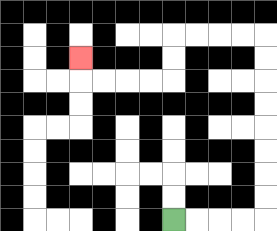{'start': '[7, 9]', 'end': '[3, 2]', 'path_directions': 'R,R,R,R,U,U,U,U,U,U,U,U,L,L,L,L,D,D,L,L,L,L,U', 'path_coordinates': '[[7, 9], [8, 9], [9, 9], [10, 9], [11, 9], [11, 8], [11, 7], [11, 6], [11, 5], [11, 4], [11, 3], [11, 2], [11, 1], [10, 1], [9, 1], [8, 1], [7, 1], [7, 2], [7, 3], [6, 3], [5, 3], [4, 3], [3, 3], [3, 2]]'}